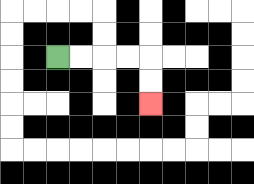{'start': '[2, 2]', 'end': '[6, 4]', 'path_directions': 'R,R,R,R,D,D', 'path_coordinates': '[[2, 2], [3, 2], [4, 2], [5, 2], [6, 2], [6, 3], [6, 4]]'}